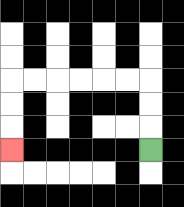{'start': '[6, 6]', 'end': '[0, 6]', 'path_directions': 'U,U,U,L,L,L,L,L,L,D,D,D', 'path_coordinates': '[[6, 6], [6, 5], [6, 4], [6, 3], [5, 3], [4, 3], [3, 3], [2, 3], [1, 3], [0, 3], [0, 4], [0, 5], [0, 6]]'}